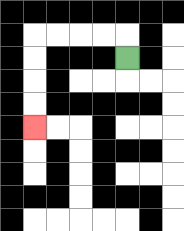{'start': '[5, 2]', 'end': '[1, 5]', 'path_directions': 'U,L,L,L,L,D,D,D,D', 'path_coordinates': '[[5, 2], [5, 1], [4, 1], [3, 1], [2, 1], [1, 1], [1, 2], [1, 3], [1, 4], [1, 5]]'}